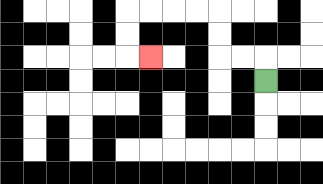{'start': '[11, 3]', 'end': '[6, 2]', 'path_directions': 'U,L,L,U,U,L,L,L,L,D,D,R', 'path_coordinates': '[[11, 3], [11, 2], [10, 2], [9, 2], [9, 1], [9, 0], [8, 0], [7, 0], [6, 0], [5, 0], [5, 1], [5, 2], [6, 2]]'}